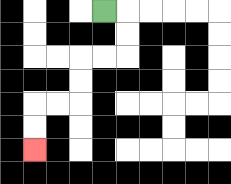{'start': '[4, 0]', 'end': '[1, 6]', 'path_directions': 'R,D,D,L,L,D,D,L,L,D,D', 'path_coordinates': '[[4, 0], [5, 0], [5, 1], [5, 2], [4, 2], [3, 2], [3, 3], [3, 4], [2, 4], [1, 4], [1, 5], [1, 6]]'}